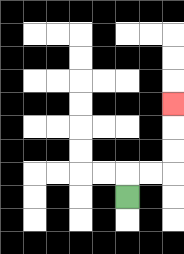{'start': '[5, 8]', 'end': '[7, 4]', 'path_directions': 'U,R,R,U,U,U', 'path_coordinates': '[[5, 8], [5, 7], [6, 7], [7, 7], [7, 6], [7, 5], [7, 4]]'}